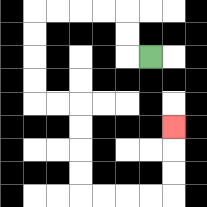{'start': '[6, 2]', 'end': '[7, 5]', 'path_directions': 'L,U,U,L,L,L,L,D,D,D,D,R,R,D,D,D,D,R,R,R,R,U,U,U', 'path_coordinates': '[[6, 2], [5, 2], [5, 1], [5, 0], [4, 0], [3, 0], [2, 0], [1, 0], [1, 1], [1, 2], [1, 3], [1, 4], [2, 4], [3, 4], [3, 5], [3, 6], [3, 7], [3, 8], [4, 8], [5, 8], [6, 8], [7, 8], [7, 7], [7, 6], [7, 5]]'}